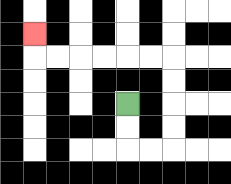{'start': '[5, 4]', 'end': '[1, 1]', 'path_directions': 'D,D,R,R,U,U,U,U,L,L,L,L,L,L,U', 'path_coordinates': '[[5, 4], [5, 5], [5, 6], [6, 6], [7, 6], [7, 5], [7, 4], [7, 3], [7, 2], [6, 2], [5, 2], [4, 2], [3, 2], [2, 2], [1, 2], [1, 1]]'}